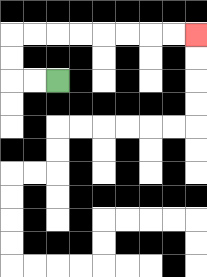{'start': '[2, 3]', 'end': '[8, 1]', 'path_directions': 'L,L,U,U,R,R,R,R,R,R,R,R', 'path_coordinates': '[[2, 3], [1, 3], [0, 3], [0, 2], [0, 1], [1, 1], [2, 1], [3, 1], [4, 1], [5, 1], [6, 1], [7, 1], [8, 1]]'}